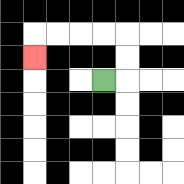{'start': '[4, 3]', 'end': '[1, 2]', 'path_directions': 'R,U,U,L,L,L,L,D', 'path_coordinates': '[[4, 3], [5, 3], [5, 2], [5, 1], [4, 1], [3, 1], [2, 1], [1, 1], [1, 2]]'}